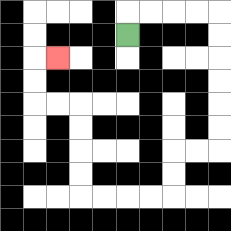{'start': '[5, 1]', 'end': '[2, 2]', 'path_directions': 'U,R,R,R,R,D,D,D,D,D,D,L,L,D,D,L,L,L,L,U,U,U,U,L,L,U,U,R', 'path_coordinates': '[[5, 1], [5, 0], [6, 0], [7, 0], [8, 0], [9, 0], [9, 1], [9, 2], [9, 3], [9, 4], [9, 5], [9, 6], [8, 6], [7, 6], [7, 7], [7, 8], [6, 8], [5, 8], [4, 8], [3, 8], [3, 7], [3, 6], [3, 5], [3, 4], [2, 4], [1, 4], [1, 3], [1, 2], [2, 2]]'}